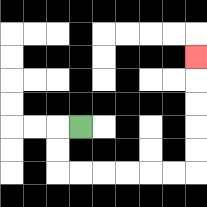{'start': '[3, 5]', 'end': '[8, 2]', 'path_directions': 'L,D,D,R,R,R,R,R,R,U,U,U,U,U', 'path_coordinates': '[[3, 5], [2, 5], [2, 6], [2, 7], [3, 7], [4, 7], [5, 7], [6, 7], [7, 7], [8, 7], [8, 6], [8, 5], [8, 4], [8, 3], [8, 2]]'}